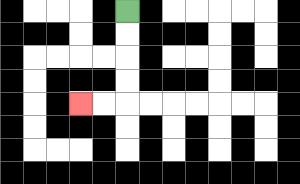{'start': '[5, 0]', 'end': '[3, 4]', 'path_directions': 'D,D,D,D,L,L', 'path_coordinates': '[[5, 0], [5, 1], [5, 2], [5, 3], [5, 4], [4, 4], [3, 4]]'}